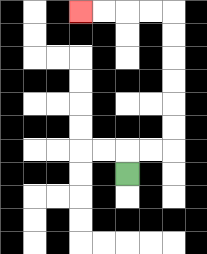{'start': '[5, 7]', 'end': '[3, 0]', 'path_directions': 'U,R,R,U,U,U,U,U,U,L,L,L,L', 'path_coordinates': '[[5, 7], [5, 6], [6, 6], [7, 6], [7, 5], [7, 4], [7, 3], [7, 2], [7, 1], [7, 0], [6, 0], [5, 0], [4, 0], [3, 0]]'}